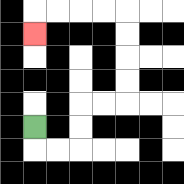{'start': '[1, 5]', 'end': '[1, 1]', 'path_directions': 'D,R,R,U,U,R,R,U,U,U,U,L,L,L,L,D', 'path_coordinates': '[[1, 5], [1, 6], [2, 6], [3, 6], [3, 5], [3, 4], [4, 4], [5, 4], [5, 3], [5, 2], [5, 1], [5, 0], [4, 0], [3, 0], [2, 0], [1, 0], [1, 1]]'}